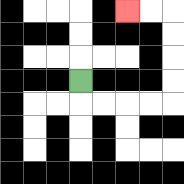{'start': '[3, 3]', 'end': '[5, 0]', 'path_directions': 'D,R,R,R,R,U,U,U,U,L,L', 'path_coordinates': '[[3, 3], [3, 4], [4, 4], [5, 4], [6, 4], [7, 4], [7, 3], [7, 2], [7, 1], [7, 0], [6, 0], [5, 0]]'}